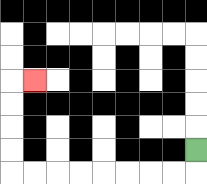{'start': '[8, 6]', 'end': '[1, 3]', 'path_directions': 'D,L,L,L,L,L,L,L,L,U,U,U,U,R', 'path_coordinates': '[[8, 6], [8, 7], [7, 7], [6, 7], [5, 7], [4, 7], [3, 7], [2, 7], [1, 7], [0, 7], [0, 6], [0, 5], [0, 4], [0, 3], [1, 3]]'}